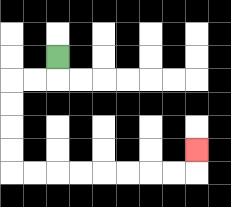{'start': '[2, 2]', 'end': '[8, 6]', 'path_directions': 'D,L,L,D,D,D,D,R,R,R,R,R,R,R,R,U', 'path_coordinates': '[[2, 2], [2, 3], [1, 3], [0, 3], [0, 4], [0, 5], [0, 6], [0, 7], [1, 7], [2, 7], [3, 7], [4, 7], [5, 7], [6, 7], [7, 7], [8, 7], [8, 6]]'}